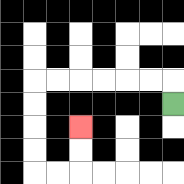{'start': '[7, 4]', 'end': '[3, 5]', 'path_directions': 'U,L,L,L,L,L,L,D,D,D,D,R,R,U,U', 'path_coordinates': '[[7, 4], [7, 3], [6, 3], [5, 3], [4, 3], [3, 3], [2, 3], [1, 3], [1, 4], [1, 5], [1, 6], [1, 7], [2, 7], [3, 7], [3, 6], [3, 5]]'}